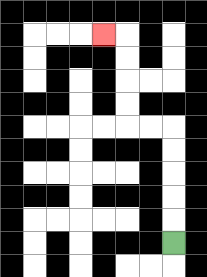{'start': '[7, 10]', 'end': '[4, 1]', 'path_directions': 'U,U,U,U,U,L,L,U,U,U,U,L', 'path_coordinates': '[[7, 10], [7, 9], [7, 8], [7, 7], [7, 6], [7, 5], [6, 5], [5, 5], [5, 4], [5, 3], [5, 2], [5, 1], [4, 1]]'}